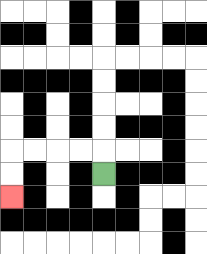{'start': '[4, 7]', 'end': '[0, 8]', 'path_directions': 'U,L,L,L,L,D,D', 'path_coordinates': '[[4, 7], [4, 6], [3, 6], [2, 6], [1, 6], [0, 6], [0, 7], [0, 8]]'}